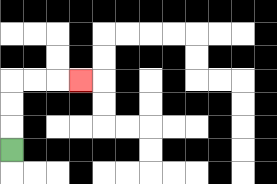{'start': '[0, 6]', 'end': '[3, 3]', 'path_directions': 'U,U,U,R,R,R', 'path_coordinates': '[[0, 6], [0, 5], [0, 4], [0, 3], [1, 3], [2, 3], [3, 3]]'}